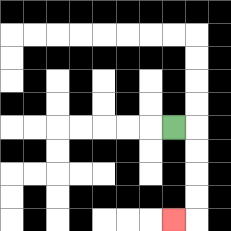{'start': '[7, 5]', 'end': '[7, 9]', 'path_directions': 'R,D,D,D,D,L', 'path_coordinates': '[[7, 5], [8, 5], [8, 6], [8, 7], [8, 8], [8, 9], [7, 9]]'}